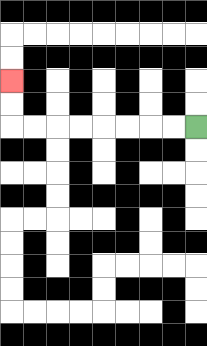{'start': '[8, 5]', 'end': '[0, 3]', 'path_directions': 'L,L,L,L,L,L,L,L,U,U', 'path_coordinates': '[[8, 5], [7, 5], [6, 5], [5, 5], [4, 5], [3, 5], [2, 5], [1, 5], [0, 5], [0, 4], [0, 3]]'}